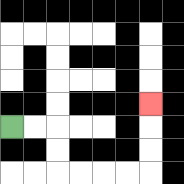{'start': '[0, 5]', 'end': '[6, 4]', 'path_directions': 'R,R,D,D,R,R,R,R,U,U,U', 'path_coordinates': '[[0, 5], [1, 5], [2, 5], [2, 6], [2, 7], [3, 7], [4, 7], [5, 7], [6, 7], [6, 6], [6, 5], [6, 4]]'}